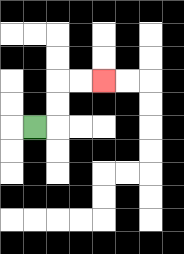{'start': '[1, 5]', 'end': '[4, 3]', 'path_directions': 'R,U,U,R,R', 'path_coordinates': '[[1, 5], [2, 5], [2, 4], [2, 3], [3, 3], [4, 3]]'}